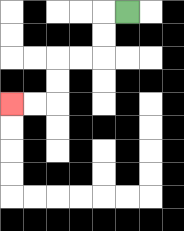{'start': '[5, 0]', 'end': '[0, 4]', 'path_directions': 'L,D,D,L,L,D,D,L,L', 'path_coordinates': '[[5, 0], [4, 0], [4, 1], [4, 2], [3, 2], [2, 2], [2, 3], [2, 4], [1, 4], [0, 4]]'}